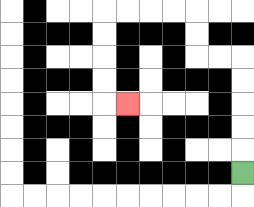{'start': '[10, 7]', 'end': '[5, 4]', 'path_directions': 'U,U,U,U,U,L,L,U,U,L,L,L,L,D,D,D,D,R', 'path_coordinates': '[[10, 7], [10, 6], [10, 5], [10, 4], [10, 3], [10, 2], [9, 2], [8, 2], [8, 1], [8, 0], [7, 0], [6, 0], [5, 0], [4, 0], [4, 1], [4, 2], [4, 3], [4, 4], [5, 4]]'}